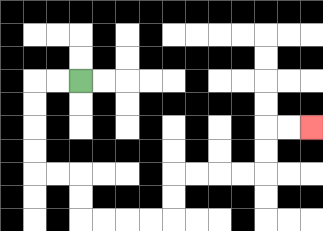{'start': '[3, 3]', 'end': '[13, 5]', 'path_directions': 'L,L,D,D,D,D,R,R,D,D,R,R,R,R,U,U,R,R,R,R,U,U,R,R', 'path_coordinates': '[[3, 3], [2, 3], [1, 3], [1, 4], [1, 5], [1, 6], [1, 7], [2, 7], [3, 7], [3, 8], [3, 9], [4, 9], [5, 9], [6, 9], [7, 9], [7, 8], [7, 7], [8, 7], [9, 7], [10, 7], [11, 7], [11, 6], [11, 5], [12, 5], [13, 5]]'}